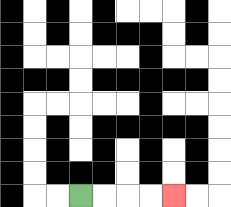{'start': '[3, 8]', 'end': '[7, 8]', 'path_directions': 'R,R,R,R', 'path_coordinates': '[[3, 8], [4, 8], [5, 8], [6, 8], [7, 8]]'}